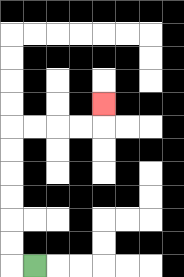{'start': '[1, 11]', 'end': '[4, 4]', 'path_directions': 'L,U,U,U,U,U,U,R,R,R,R,U', 'path_coordinates': '[[1, 11], [0, 11], [0, 10], [0, 9], [0, 8], [0, 7], [0, 6], [0, 5], [1, 5], [2, 5], [3, 5], [4, 5], [4, 4]]'}